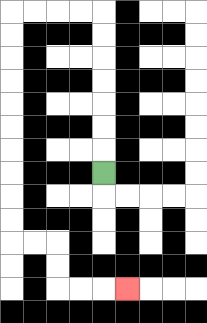{'start': '[4, 7]', 'end': '[5, 12]', 'path_directions': 'U,U,U,U,U,U,U,L,L,L,L,D,D,D,D,D,D,D,D,D,D,R,R,D,D,R,R,R', 'path_coordinates': '[[4, 7], [4, 6], [4, 5], [4, 4], [4, 3], [4, 2], [4, 1], [4, 0], [3, 0], [2, 0], [1, 0], [0, 0], [0, 1], [0, 2], [0, 3], [0, 4], [0, 5], [0, 6], [0, 7], [0, 8], [0, 9], [0, 10], [1, 10], [2, 10], [2, 11], [2, 12], [3, 12], [4, 12], [5, 12]]'}